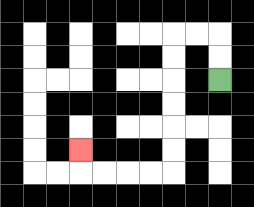{'start': '[9, 3]', 'end': '[3, 6]', 'path_directions': 'U,U,L,L,D,D,D,D,D,D,L,L,L,L,U', 'path_coordinates': '[[9, 3], [9, 2], [9, 1], [8, 1], [7, 1], [7, 2], [7, 3], [7, 4], [7, 5], [7, 6], [7, 7], [6, 7], [5, 7], [4, 7], [3, 7], [3, 6]]'}